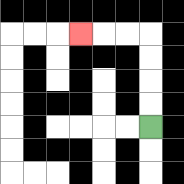{'start': '[6, 5]', 'end': '[3, 1]', 'path_directions': 'U,U,U,U,L,L,L', 'path_coordinates': '[[6, 5], [6, 4], [6, 3], [6, 2], [6, 1], [5, 1], [4, 1], [3, 1]]'}